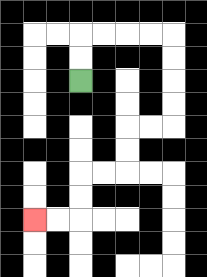{'start': '[3, 3]', 'end': '[1, 9]', 'path_directions': 'U,U,R,R,R,R,D,D,D,D,L,L,D,D,L,L,D,D,L,L', 'path_coordinates': '[[3, 3], [3, 2], [3, 1], [4, 1], [5, 1], [6, 1], [7, 1], [7, 2], [7, 3], [7, 4], [7, 5], [6, 5], [5, 5], [5, 6], [5, 7], [4, 7], [3, 7], [3, 8], [3, 9], [2, 9], [1, 9]]'}